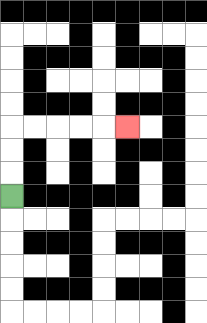{'start': '[0, 8]', 'end': '[5, 5]', 'path_directions': 'U,U,U,R,R,R,R,R', 'path_coordinates': '[[0, 8], [0, 7], [0, 6], [0, 5], [1, 5], [2, 5], [3, 5], [4, 5], [5, 5]]'}